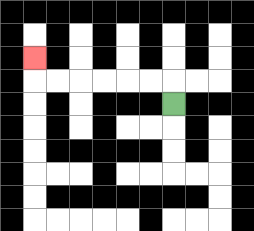{'start': '[7, 4]', 'end': '[1, 2]', 'path_directions': 'U,L,L,L,L,L,L,U', 'path_coordinates': '[[7, 4], [7, 3], [6, 3], [5, 3], [4, 3], [3, 3], [2, 3], [1, 3], [1, 2]]'}